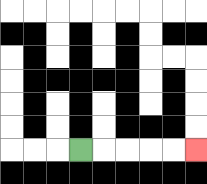{'start': '[3, 6]', 'end': '[8, 6]', 'path_directions': 'R,R,R,R,R', 'path_coordinates': '[[3, 6], [4, 6], [5, 6], [6, 6], [7, 6], [8, 6]]'}